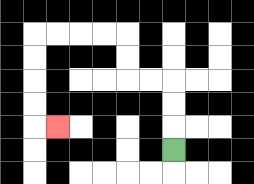{'start': '[7, 6]', 'end': '[2, 5]', 'path_directions': 'U,U,U,L,L,U,U,L,L,L,L,D,D,D,D,R', 'path_coordinates': '[[7, 6], [7, 5], [7, 4], [7, 3], [6, 3], [5, 3], [5, 2], [5, 1], [4, 1], [3, 1], [2, 1], [1, 1], [1, 2], [1, 3], [1, 4], [1, 5], [2, 5]]'}